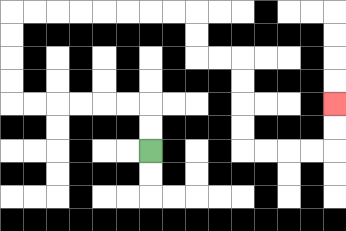{'start': '[6, 6]', 'end': '[14, 4]', 'path_directions': 'U,U,L,L,L,L,L,L,U,U,U,U,R,R,R,R,R,R,R,R,D,D,R,R,D,D,D,D,R,R,R,R,U,U', 'path_coordinates': '[[6, 6], [6, 5], [6, 4], [5, 4], [4, 4], [3, 4], [2, 4], [1, 4], [0, 4], [0, 3], [0, 2], [0, 1], [0, 0], [1, 0], [2, 0], [3, 0], [4, 0], [5, 0], [6, 0], [7, 0], [8, 0], [8, 1], [8, 2], [9, 2], [10, 2], [10, 3], [10, 4], [10, 5], [10, 6], [11, 6], [12, 6], [13, 6], [14, 6], [14, 5], [14, 4]]'}